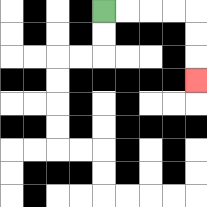{'start': '[4, 0]', 'end': '[8, 3]', 'path_directions': 'R,R,R,R,D,D,D', 'path_coordinates': '[[4, 0], [5, 0], [6, 0], [7, 0], [8, 0], [8, 1], [8, 2], [8, 3]]'}